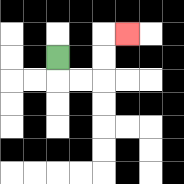{'start': '[2, 2]', 'end': '[5, 1]', 'path_directions': 'D,R,R,U,U,R', 'path_coordinates': '[[2, 2], [2, 3], [3, 3], [4, 3], [4, 2], [4, 1], [5, 1]]'}